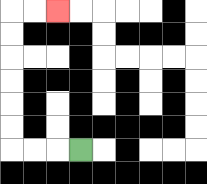{'start': '[3, 6]', 'end': '[2, 0]', 'path_directions': 'L,L,L,U,U,U,U,U,U,R,R', 'path_coordinates': '[[3, 6], [2, 6], [1, 6], [0, 6], [0, 5], [0, 4], [0, 3], [0, 2], [0, 1], [0, 0], [1, 0], [2, 0]]'}